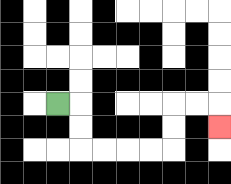{'start': '[2, 4]', 'end': '[9, 5]', 'path_directions': 'R,D,D,R,R,R,R,U,U,R,R,D', 'path_coordinates': '[[2, 4], [3, 4], [3, 5], [3, 6], [4, 6], [5, 6], [6, 6], [7, 6], [7, 5], [7, 4], [8, 4], [9, 4], [9, 5]]'}